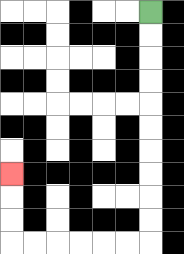{'start': '[6, 0]', 'end': '[0, 7]', 'path_directions': 'D,D,D,D,D,D,D,D,D,D,L,L,L,L,L,L,U,U,U', 'path_coordinates': '[[6, 0], [6, 1], [6, 2], [6, 3], [6, 4], [6, 5], [6, 6], [6, 7], [6, 8], [6, 9], [6, 10], [5, 10], [4, 10], [3, 10], [2, 10], [1, 10], [0, 10], [0, 9], [0, 8], [0, 7]]'}